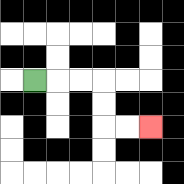{'start': '[1, 3]', 'end': '[6, 5]', 'path_directions': 'R,R,R,D,D,R,R', 'path_coordinates': '[[1, 3], [2, 3], [3, 3], [4, 3], [4, 4], [4, 5], [5, 5], [6, 5]]'}